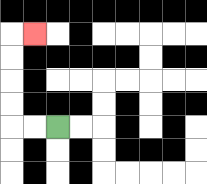{'start': '[2, 5]', 'end': '[1, 1]', 'path_directions': 'L,L,U,U,U,U,R', 'path_coordinates': '[[2, 5], [1, 5], [0, 5], [0, 4], [0, 3], [0, 2], [0, 1], [1, 1]]'}